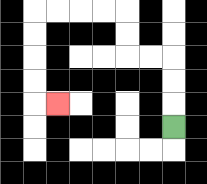{'start': '[7, 5]', 'end': '[2, 4]', 'path_directions': 'U,U,U,L,L,U,U,L,L,L,L,D,D,D,D,R', 'path_coordinates': '[[7, 5], [7, 4], [7, 3], [7, 2], [6, 2], [5, 2], [5, 1], [5, 0], [4, 0], [3, 0], [2, 0], [1, 0], [1, 1], [1, 2], [1, 3], [1, 4], [2, 4]]'}